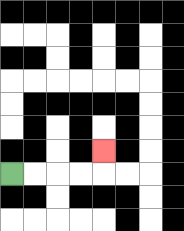{'start': '[0, 7]', 'end': '[4, 6]', 'path_directions': 'R,R,R,R,U', 'path_coordinates': '[[0, 7], [1, 7], [2, 7], [3, 7], [4, 7], [4, 6]]'}